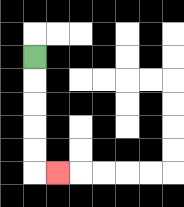{'start': '[1, 2]', 'end': '[2, 7]', 'path_directions': 'D,D,D,D,D,R', 'path_coordinates': '[[1, 2], [1, 3], [1, 4], [1, 5], [1, 6], [1, 7], [2, 7]]'}